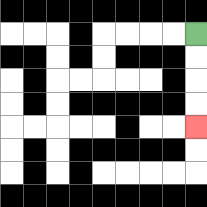{'start': '[8, 1]', 'end': '[8, 5]', 'path_directions': 'D,D,D,D', 'path_coordinates': '[[8, 1], [8, 2], [8, 3], [8, 4], [8, 5]]'}